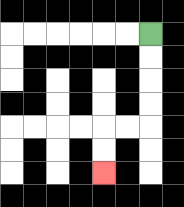{'start': '[6, 1]', 'end': '[4, 7]', 'path_directions': 'D,D,D,D,L,L,D,D', 'path_coordinates': '[[6, 1], [6, 2], [6, 3], [6, 4], [6, 5], [5, 5], [4, 5], [4, 6], [4, 7]]'}